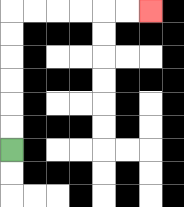{'start': '[0, 6]', 'end': '[6, 0]', 'path_directions': 'U,U,U,U,U,U,R,R,R,R,R,R', 'path_coordinates': '[[0, 6], [0, 5], [0, 4], [0, 3], [0, 2], [0, 1], [0, 0], [1, 0], [2, 0], [3, 0], [4, 0], [5, 0], [6, 0]]'}